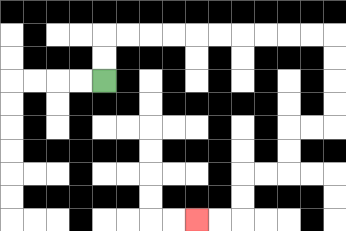{'start': '[4, 3]', 'end': '[8, 9]', 'path_directions': 'U,U,R,R,R,R,R,R,R,R,R,R,D,D,D,D,L,L,D,D,L,L,D,D,L,L', 'path_coordinates': '[[4, 3], [4, 2], [4, 1], [5, 1], [6, 1], [7, 1], [8, 1], [9, 1], [10, 1], [11, 1], [12, 1], [13, 1], [14, 1], [14, 2], [14, 3], [14, 4], [14, 5], [13, 5], [12, 5], [12, 6], [12, 7], [11, 7], [10, 7], [10, 8], [10, 9], [9, 9], [8, 9]]'}